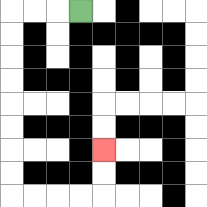{'start': '[3, 0]', 'end': '[4, 6]', 'path_directions': 'L,L,L,D,D,D,D,D,D,D,D,R,R,R,R,U,U', 'path_coordinates': '[[3, 0], [2, 0], [1, 0], [0, 0], [0, 1], [0, 2], [0, 3], [0, 4], [0, 5], [0, 6], [0, 7], [0, 8], [1, 8], [2, 8], [3, 8], [4, 8], [4, 7], [4, 6]]'}